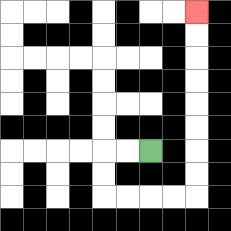{'start': '[6, 6]', 'end': '[8, 0]', 'path_directions': 'L,L,D,D,R,R,R,R,U,U,U,U,U,U,U,U', 'path_coordinates': '[[6, 6], [5, 6], [4, 6], [4, 7], [4, 8], [5, 8], [6, 8], [7, 8], [8, 8], [8, 7], [8, 6], [8, 5], [8, 4], [8, 3], [8, 2], [8, 1], [8, 0]]'}